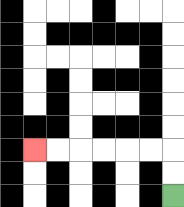{'start': '[7, 8]', 'end': '[1, 6]', 'path_directions': 'U,U,L,L,L,L,L,L', 'path_coordinates': '[[7, 8], [7, 7], [7, 6], [6, 6], [5, 6], [4, 6], [3, 6], [2, 6], [1, 6]]'}